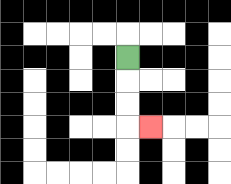{'start': '[5, 2]', 'end': '[6, 5]', 'path_directions': 'D,D,D,R', 'path_coordinates': '[[5, 2], [5, 3], [5, 4], [5, 5], [6, 5]]'}